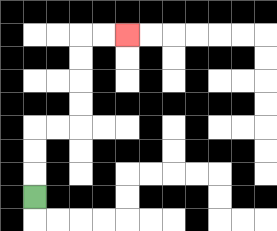{'start': '[1, 8]', 'end': '[5, 1]', 'path_directions': 'U,U,U,R,R,U,U,U,U,R,R', 'path_coordinates': '[[1, 8], [1, 7], [1, 6], [1, 5], [2, 5], [3, 5], [3, 4], [3, 3], [3, 2], [3, 1], [4, 1], [5, 1]]'}